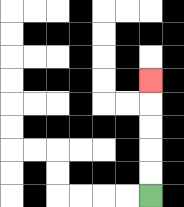{'start': '[6, 8]', 'end': '[6, 3]', 'path_directions': 'U,U,U,U,U', 'path_coordinates': '[[6, 8], [6, 7], [6, 6], [6, 5], [6, 4], [6, 3]]'}